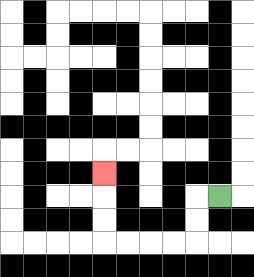{'start': '[9, 8]', 'end': '[4, 7]', 'path_directions': 'L,D,D,L,L,L,L,U,U,U', 'path_coordinates': '[[9, 8], [8, 8], [8, 9], [8, 10], [7, 10], [6, 10], [5, 10], [4, 10], [4, 9], [4, 8], [4, 7]]'}